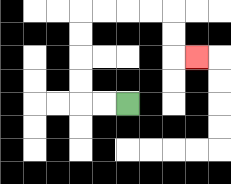{'start': '[5, 4]', 'end': '[8, 2]', 'path_directions': 'L,L,U,U,U,U,R,R,R,R,D,D,R', 'path_coordinates': '[[5, 4], [4, 4], [3, 4], [3, 3], [3, 2], [3, 1], [3, 0], [4, 0], [5, 0], [6, 0], [7, 0], [7, 1], [7, 2], [8, 2]]'}